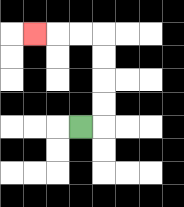{'start': '[3, 5]', 'end': '[1, 1]', 'path_directions': 'R,U,U,U,U,L,L,L', 'path_coordinates': '[[3, 5], [4, 5], [4, 4], [4, 3], [4, 2], [4, 1], [3, 1], [2, 1], [1, 1]]'}